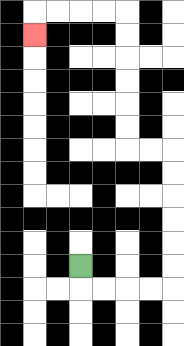{'start': '[3, 11]', 'end': '[1, 1]', 'path_directions': 'D,R,R,R,R,U,U,U,U,U,U,L,L,U,U,U,U,U,U,L,L,L,L,D', 'path_coordinates': '[[3, 11], [3, 12], [4, 12], [5, 12], [6, 12], [7, 12], [7, 11], [7, 10], [7, 9], [7, 8], [7, 7], [7, 6], [6, 6], [5, 6], [5, 5], [5, 4], [5, 3], [5, 2], [5, 1], [5, 0], [4, 0], [3, 0], [2, 0], [1, 0], [1, 1]]'}